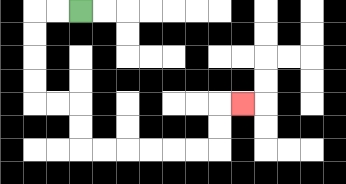{'start': '[3, 0]', 'end': '[10, 4]', 'path_directions': 'L,L,D,D,D,D,R,R,D,D,R,R,R,R,R,R,U,U,R', 'path_coordinates': '[[3, 0], [2, 0], [1, 0], [1, 1], [1, 2], [1, 3], [1, 4], [2, 4], [3, 4], [3, 5], [3, 6], [4, 6], [5, 6], [6, 6], [7, 6], [8, 6], [9, 6], [9, 5], [9, 4], [10, 4]]'}